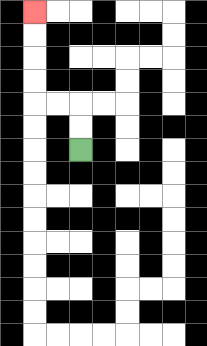{'start': '[3, 6]', 'end': '[1, 0]', 'path_directions': 'U,U,L,L,U,U,U,U', 'path_coordinates': '[[3, 6], [3, 5], [3, 4], [2, 4], [1, 4], [1, 3], [1, 2], [1, 1], [1, 0]]'}